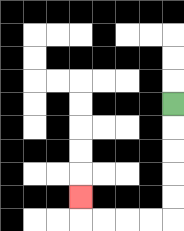{'start': '[7, 4]', 'end': '[3, 8]', 'path_directions': 'D,D,D,D,D,L,L,L,L,U', 'path_coordinates': '[[7, 4], [7, 5], [7, 6], [7, 7], [7, 8], [7, 9], [6, 9], [5, 9], [4, 9], [3, 9], [3, 8]]'}